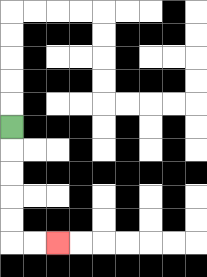{'start': '[0, 5]', 'end': '[2, 10]', 'path_directions': 'D,D,D,D,D,R,R', 'path_coordinates': '[[0, 5], [0, 6], [0, 7], [0, 8], [0, 9], [0, 10], [1, 10], [2, 10]]'}